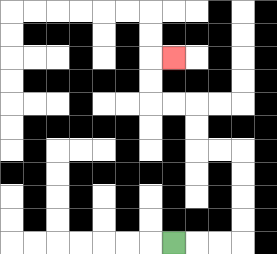{'start': '[7, 10]', 'end': '[7, 2]', 'path_directions': 'R,R,R,U,U,U,U,L,L,U,U,L,L,U,U,R', 'path_coordinates': '[[7, 10], [8, 10], [9, 10], [10, 10], [10, 9], [10, 8], [10, 7], [10, 6], [9, 6], [8, 6], [8, 5], [8, 4], [7, 4], [6, 4], [6, 3], [6, 2], [7, 2]]'}